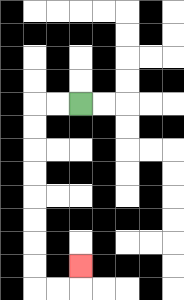{'start': '[3, 4]', 'end': '[3, 11]', 'path_directions': 'L,L,D,D,D,D,D,D,D,D,R,R,U', 'path_coordinates': '[[3, 4], [2, 4], [1, 4], [1, 5], [1, 6], [1, 7], [1, 8], [1, 9], [1, 10], [1, 11], [1, 12], [2, 12], [3, 12], [3, 11]]'}